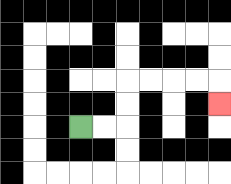{'start': '[3, 5]', 'end': '[9, 4]', 'path_directions': 'R,R,U,U,R,R,R,R,D', 'path_coordinates': '[[3, 5], [4, 5], [5, 5], [5, 4], [5, 3], [6, 3], [7, 3], [8, 3], [9, 3], [9, 4]]'}